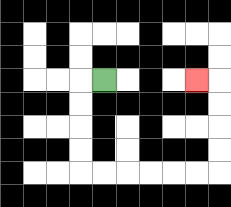{'start': '[4, 3]', 'end': '[8, 3]', 'path_directions': 'L,D,D,D,D,R,R,R,R,R,R,U,U,U,U,L', 'path_coordinates': '[[4, 3], [3, 3], [3, 4], [3, 5], [3, 6], [3, 7], [4, 7], [5, 7], [6, 7], [7, 7], [8, 7], [9, 7], [9, 6], [9, 5], [9, 4], [9, 3], [8, 3]]'}